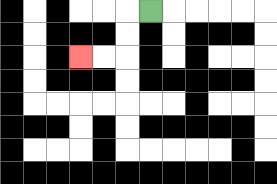{'start': '[6, 0]', 'end': '[3, 2]', 'path_directions': 'L,D,D,L,L', 'path_coordinates': '[[6, 0], [5, 0], [5, 1], [5, 2], [4, 2], [3, 2]]'}